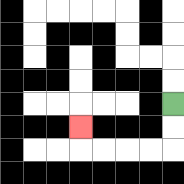{'start': '[7, 4]', 'end': '[3, 5]', 'path_directions': 'D,D,L,L,L,L,U', 'path_coordinates': '[[7, 4], [7, 5], [7, 6], [6, 6], [5, 6], [4, 6], [3, 6], [3, 5]]'}